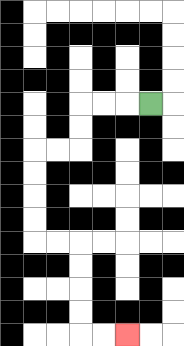{'start': '[6, 4]', 'end': '[5, 14]', 'path_directions': 'L,L,L,D,D,L,L,D,D,D,D,R,R,D,D,D,D,R,R', 'path_coordinates': '[[6, 4], [5, 4], [4, 4], [3, 4], [3, 5], [3, 6], [2, 6], [1, 6], [1, 7], [1, 8], [1, 9], [1, 10], [2, 10], [3, 10], [3, 11], [3, 12], [3, 13], [3, 14], [4, 14], [5, 14]]'}